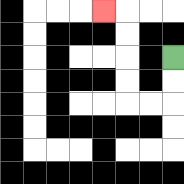{'start': '[7, 2]', 'end': '[4, 0]', 'path_directions': 'D,D,L,L,U,U,U,U,L', 'path_coordinates': '[[7, 2], [7, 3], [7, 4], [6, 4], [5, 4], [5, 3], [5, 2], [5, 1], [5, 0], [4, 0]]'}